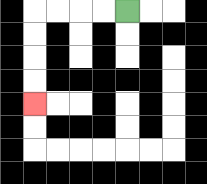{'start': '[5, 0]', 'end': '[1, 4]', 'path_directions': 'L,L,L,L,D,D,D,D', 'path_coordinates': '[[5, 0], [4, 0], [3, 0], [2, 0], [1, 0], [1, 1], [1, 2], [1, 3], [1, 4]]'}